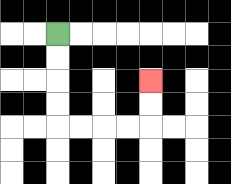{'start': '[2, 1]', 'end': '[6, 3]', 'path_directions': 'D,D,D,D,R,R,R,R,U,U', 'path_coordinates': '[[2, 1], [2, 2], [2, 3], [2, 4], [2, 5], [3, 5], [4, 5], [5, 5], [6, 5], [6, 4], [6, 3]]'}